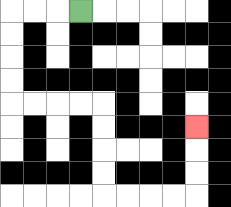{'start': '[3, 0]', 'end': '[8, 5]', 'path_directions': 'L,L,L,D,D,D,D,R,R,R,R,D,D,D,D,R,R,R,R,U,U,U', 'path_coordinates': '[[3, 0], [2, 0], [1, 0], [0, 0], [0, 1], [0, 2], [0, 3], [0, 4], [1, 4], [2, 4], [3, 4], [4, 4], [4, 5], [4, 6], [4, 7], [4, 8], [5, 8], [6, 8], [7, 8], [8, 8], [8, 7], [8, 6], [8, 5]]'}